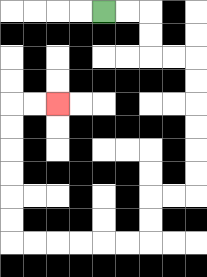{'start': '[4, 0]', 'end': '[2, 4]', 'path_directions': 'R,R,D,D,R,R,D,D,D,D,D,D,L,L,D,D,L,L,L,L,L,L,U,U,U,U,U,U,R,R', 'path_coordinates': '[[4, 0], [5, 0], [6, 0], [6, 1], [6, 2], [7, 2], [8, 2], [8, 3], [8, 4], [8, 5], [8, 6], [8, 7], [8, 8], [7, 8], [6, 8], [6, 9], [6, 10], [5, 10], [4, 10], [3, 10], [2, 10], [1, 10], [0, 10], [0, 9], [0, 8], [0, 7], [0, 6], [0, 5], [0, 4], [1, 4], [2, 4]]'}